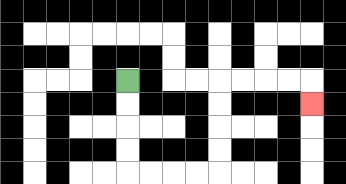{'start': '[5, 3]', 'end': '[13, 4]', 'path_directions': 'D,D,D,D,R,R,R,R,U,U,U,U,R,R,R,R,D', 'path_coordinates': '[[5, 3], [5, 4], [5, 5], [5, 6], [5, 7], [6, 7], [7, 7], [8, 7], [9, 7], [9, 6], [9, 5], [9, 4], [9, 3], [10, 3], [11, 3], [12, 3], [13, 3], [13, 4]]'}